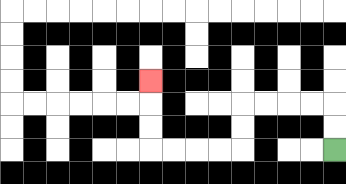{'start': '[14, 6]', 'end': '[6, 3]', 'path_directions': 'U,U,L,L,L,L,D,D,L,L,L,L,U,U,U', 'path_coordinates': '[[14, 6], [14, 5], [14, 4], [13, 4], [12, 4], [11, 4], [10, 4], [10, 5], [10, 6], [9, 6], [8, 6], [7, 6], [6, 6], [6, 5], [6, 4], [6, 3]]'}